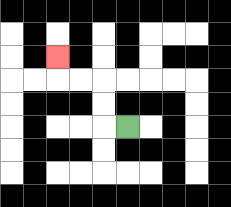{'start': '[5, 5]', 'end': '[2, 2]', 'path_directions': 'L,U,U,L,L,U', 'path_coordinates': '[[5, 5], [4, 5], [4, 4], [4, 3], [3, 3], [2, 3], [2, 2]]'}